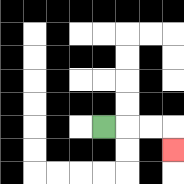{'start': '[4, 5]', 'end': '[7, 6]', 'path_directions': 'R,R,R,D', 'path_coordinates': '[[4, 5], [5, 5], [6, 5], [7, 5], [7, 6]]'}